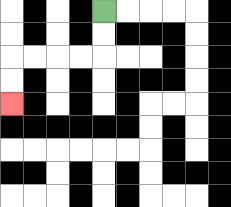{'start': '[4, 0]', 'end': '[0, 4]', 'path_directions': 'D,D,L,L,L,L,D,D', 'path_coordinates': '[[4, 0], [4, 1], [4, 2], [3, 2], [2, 2], [1, 2], [0, 2], [0, 3], [0, 4]]'}